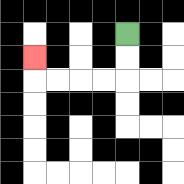{'start': '[5, 1]', 'end': '[1, 2]', 'path_directions': 'D,D,L,L,L,L,U', 'path_coordinates': '[[5, 1], [5, 2], [5, 3], [4, 3], [3, 3], [2, 3], [1, 3], [1, 2]]'}